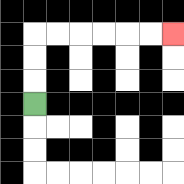{'start': '[1, 4]', 'end': '[7, 1]', 'path_directions': 'U,U,U,R,R,R,R,R,R', 'path_coordinates': '[[1, 4], [1, 3], [1, 2], [1, 1], [2, 1], [3, 1], [4, 1], [5, 1], [6, 1], [7, 1]]'}